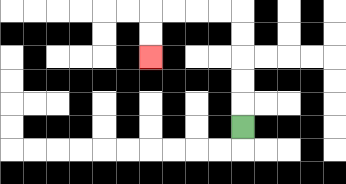{'start': '[10, 5]', 'end': '[6, 2]', 'path_directions': 'U,U,U,U,U,L,L,L,L,D,D', 'path_coordinates': '[[10, 5], [10, 4], [10, 3], [10, 2], [10, 1], [10, 0], [9, 0], [8, 0], [7, 0], [6, 0], [6, 1], [6, 2]]'}